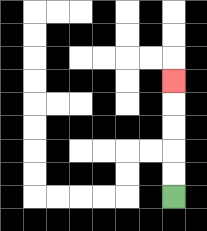{'start': '[7, 8]', 'end': '[7, 3]', 'path_directions': 'U,U,U,U,U', 'path_coordinates': '[[7, 8], [7, 7], [7, 6], [7, 5], [7, 4], [7, 3]]'}